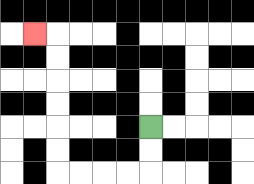{'start': '[6, 5]', 'end': '[1, 1]', 'path_directions': 'D,D,L,L,L,L,U,U,U,U,U,U,L', 'path_coordinates': '[[6, 5], [6, 6], [6, 7], [5, 7], [4, 7], [3, 7], [2, 7], [2, 6], [2, 5], [2, 4], [2, 3], [2, 2], [2, 1], [1, 1]]'}